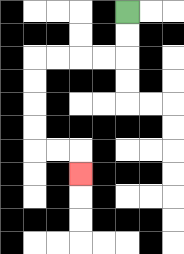{'start': '[5, 0]', 'end': '[3, 7]', 'path_directions': 'D,D,L,L,L,L,D,D,D,D,R,R,D', 'path_coordinates': '[[5, 0], [5, 1], [5, 2], [4, 2], [3, 2], [2, 2], [1, 2], [1, 3], [1, 4], [1, 5], [1, 6], [2, 6], [3, 6], [3, 7]]'}